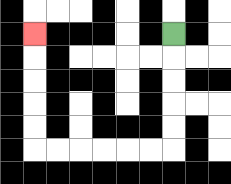{'start': '[7, 1]', 'end': '[1, 1]', 'path_directions': 'D,D,D,D,D,L,L,L,L,L,L,U,U,U,U,U', 'path_coordinates': '[[7, 1], [7, 2], [7, 3], [7, 4], [7, 5], [7, 6], [6, 6], [5, 6], [4, 6], [3, 6], [2, 6], [1, 6], [1, 5], [1, 4], [1, 3], [1, 2], [1, 1]]'}